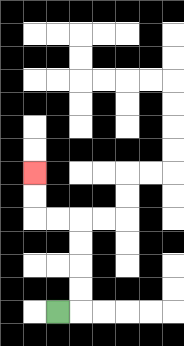{'start': '[2, 13]', 'end': '[1, 7]', 'path_directions': 'R,U,U,U,U,L,L,U,U', 'path_coordinates': '[[2, 13], [3, 13], [3, 12], [3, 11], [3, 10], [3, 9], [2, 9], [1, 9], [1, 8], [1, 7]]'}